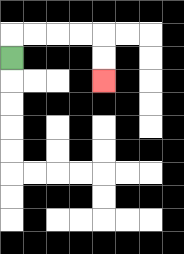{'start': '[0, 2]', 'end': '[4, 3]', 'path_directions': 'U,R,R,R,R,D,D', 'path_coordinates': '[[0, 2], [0, 1], [1, 1], [2, 1], [3, 1], [4, 1], [4, 2], [4, 3]]'}